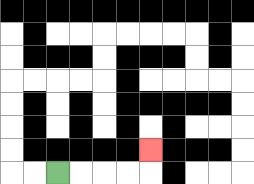{'start': '[2, 7]', 'end': '[6, 6]', 'path_directions': 'R,R,R,R,U', 'path_coordinates': '[[2, 7], [3, 7], [4, 7], [5, 7], [6, 7], [6, 6]]'}